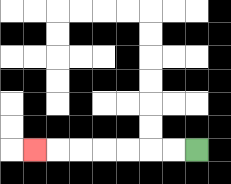{'start': '[8, 6]', 'end': '[1, 6]', 'path_directions': 'L,L,L,L,L,L,L', 'path_coordinates': '[[8, 6], [7, 6], [6, 6], [5, 6], [4, 6], [3, 6], [2, 6], [1, 6]]'}